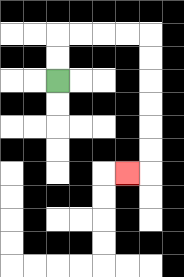{'start': '[2, 3]', 'end': '[5, 7]', 'path_directions': 'U,U,R,R,R,R,D,D,D,D,D,D,L', 'path_coordinates': '[[2, 3], [2, 2], [2, 1], [3, 1], [4, 1], [5, 1], [6, 1], [6, 2], [6, 3], [6, 4], [6, 5], [6, 6], [6, 7], [5, 7]]'}